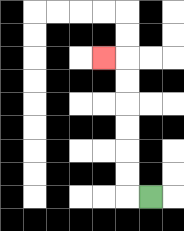{'start': '[6, 8]', 'end': '[4, 2]', 'path_directions': 'L,U,U,U,U,U,U,L', 'path_coordinates': '[[6, 8], [5, 8], [5, 7], [5, 6], [5, 5], [5, 4], [5, 3], [5, 2], [4, 2]]'}